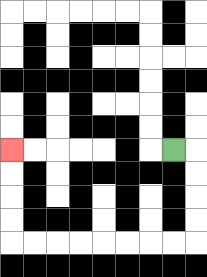{'start': '[7, 6]', 'end': '[0, 6]', 'path_directions': 'R,D,D,D,D,L,L,L,L,L,L,L,L,U,U,U,U', 'path_coordinates': '[[7, 6], [8, 6], [8, 7], [8, 8], [8, 9], [8, 10], [7, 10], [6, 10], [5, 10], [4, 10], [3, 10], [2, 10], [1, 10], [0, 10], [0, 9], [0, 8], [0, 7], [0, 6]]'}